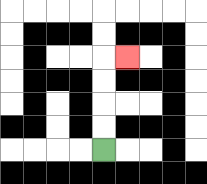{'start': '[4, 6]', 'end': '[5, 2]', 'path_directions': 'U,U,U,U,R', 'path_coordinates': '[[4, 6], [4, 5], [4, 4], [4, 3], [4, 2], [5, 2]]'}